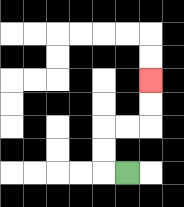{'start': '[5, 7]', 'end': '[6, 3]', 'path_directions': 'L,U,U,R,R,U,U', 'path_coordinates': '[[5, 7], [4, 7], [4, 6], [4, 5], [5, 5], [6, 5], [6, 4], [6, 3]]'}